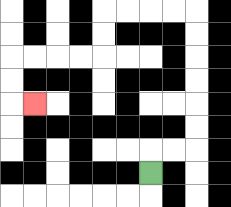{'start': '[6, 7]', 'end': '[1, 4]', 'path_directions': 'U,R,R,U,U,U,U,U,U,L,L,L,L,D,D,L,L,L,L,D,D,R', 'path_coordinates': '[[6, 7], [6, 6], [7, 6], [8, 6], [8, 5], [8, 4], [8, 3], [8, 2], [8, 1], [8, 0], [7, 0], [6, 0], [5, 0], [4, 0], [4, 1], [4, 2], [3, 2], [2, 2], [1, 2], [0, 2], [0, 3], [0, 4], [1, 4]]'}